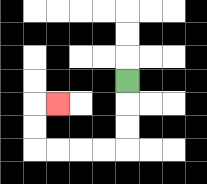{'start': '[5, 3]', 'end': '[2, 4]', 'path_directions': 'D,D,D,L,L,L,L,U,U,R', 'path_coordinates': '[[5, 3], [5, 4], [5, 5], [5, 6], [4, 6], [3, 6], [2, 6], [1, 6], [1, 5], [1, 4], [2, 4]]'}